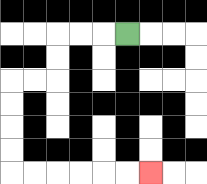{'start': '[5, 1]', 'end': '[6, 7]', 'path_directions': 'L,L,L,D,D,L,L,D,D,D,D,R,R,R,R,R,R', 'path_coordinates': '[[5, 1], [4, 1], [3, 1], [2, 1], [2, 2], [2, 3], [1, 3], [0, 3], [0, 4], [0, 5], [0, 6], [0, 7], [1, 7], [2, 7], [3, 7], [4, 7], [5, 7], [6, 7]]'}